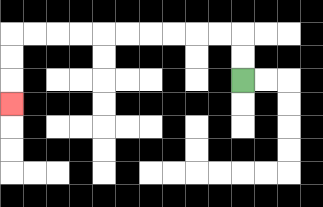{'start': '[10, 3]', 'end': '[0, 4]', 'path_directions': 'U,U,L,L,L,L,L,L,L,L,L,L,D,D,D', 'path_coordinates': '[[10, 3], [10, 2], [10, 1], [9, 1], [8, 1], [7, 1], [6, 1], [5, 1], [4, 1], [3, 1], [2, 1], [1, 1], [0, 1], [0, 2], [0, 3], [0, 4]]'}